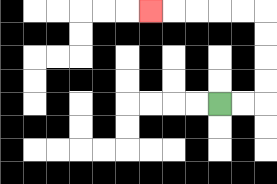{'start': '[9, 4]', 'end': '[6, 0]', 'path_directions': 'R,R,U,U,U,U,L,L,L,L,L', 'path_coordinates': '[[9, 4], [10, 4], [11, 4], [11, 3], [11, 2], [11, 1], [11, 0], [10, 0], [9, 0], [8, 0], [7, 0], [6, 0]]'}